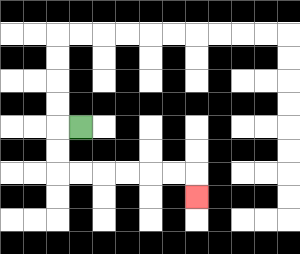{'start': '[3, 5]', 'end': '[8, 8]', 'path_directions': 'L,D,D,R,R,R,R,R,R,D', 'path_coordinates': '[[3, 5], [2, 5], [2, 6], [2, 7], [3, 7], [4, 7], [5, 7], [6, 7], [7, 7], [8, 7], [8, 8]]'}